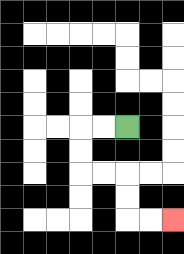{'start': '[5, 5]', 'end': '[7, 9]', 'path_directions': 'L,L,D,D,R,R,D,D,R,R', 'path_coordinates': '[[5, 5], [4, 5], [3, 5], [3, 6], [3, 7], [4, 7], [5, 7], [5, 8], [5, 9], [6, 9], [7, 9]]'}